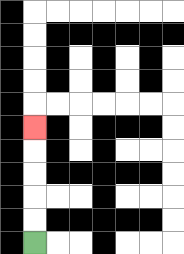{'start': '[1, 10]', 'end': '[1, 5]', 'path_directions': 'U,U,U,U,U', 'path_coordinates': '[[1, 10], [1, 9], [1, 8], [1, 7], [1, 6], [1, 5]]'}